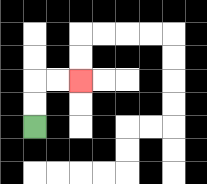{'start': '[1, 5]', 'end': '[3, 3]', 'path_directions': 'U,U,R,R', 'path_coordinates': '[[1, 5], [1, 4], [1, 3], [2, 3], [3, 3]]'}